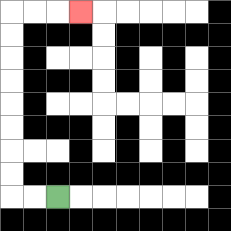{'start': '[2, 8]', 'end': '[3, 0]', 'path_directions': 'L,L,U,U,U,U,U,U,U,U,R,R,R', 'path_coordinates': '[[2, 8], [1, 8], [0, 8], [0, 7], [0, 6], [0, 5], [0, 4], [0, 3], [0, 2], [0, 1], [0, 0], [1, 0], [2, 0], [3, 0]]'}